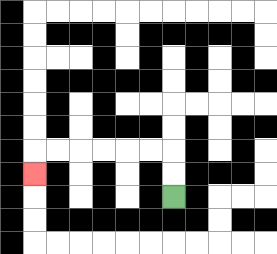{'start': '[7, 8]', 'end': '[1, 7]', 'path_directions': 'U,U,L,L,L,L,L,L,D', 'path_coordinates': '[[7, 8], [7, 7], [7, 6], [6, 6], [5, 6], [4, 6], [3, 6], [2, 6], [1, 6], [1, 7]]'}